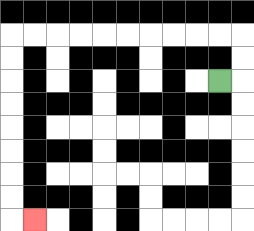{'start': '[9, 3]', 'end': '[1, 9]', 'path_directions': 'R,U,U,L,L,L,L,L,L,L,L,L,L,D,D,D,D,D,D,D,D,R', 'path_coordinates': '[[9, 3], [10, 3], [10, 2], [10, 1], [9, 1], [8, 1], [7, 1], [6, 1], [5, 1], [4, 1], [3, 1], [2, 1], [1, 1], [0, 1], [0, 2], [0, 3], [0, 4], [0, 5], [0, 6], [0, 7], [0, 8], [0, 9], [1, 9]]'}